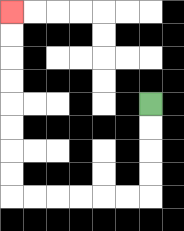{'start': '[6, 4]', 'end': '[0, 0]', 'path_directions': 'D,D,D,D,L,L,L,L,L,L,U,U,U,U,U,U,U,U', 'path_coordinates': '[[6, 4], [6, 5], [6, 6], [6, 7], [6, 8], [5, 8], [4, 8], [3, 8], [2, 8], [1, 8], [0, 8], [0, 7], [0, 6], [0, 5], [0, 4], [0, 3], [0, 2], [0, 1], [0, 0]]'}